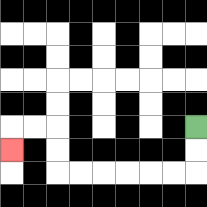{'start': '[8, 5]', 'end': '[0, 6]', 'path_directions': 'D,D,L,L,L,L,L,L,U,U,L,L,D', 'path_coordinates': '[[8, 5], [8, 6], [8, 7], [7, 7], [6, 7], [5, 7], [4, 7], [3, 7], [2, 7], [2, 6], [2, 5], [1, 5], [0, 5], [0, 6]]'}